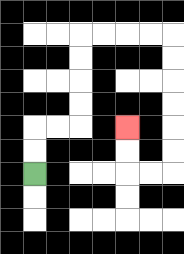{'start': '[1, 7]', 'end': '[5, 5]', 'path_directions': 'U,U,R,R,U,U,U,U,R,R,R,R,D,D,D,D,D,D,L,L,U,U', 'path_coordinates': '[[1, 7], [1, 6], [1, 5], [2, 5], [3, 5], [3, 4], [3, 3], [3, 2], [3, 1], [4, 1], [5, 1], [6, 1], [7, 1], [7, 2], [7, 3], [7, 4], [7, 5], [7, 6], [7, 7], [6, 7], [5, 7], [5, 6], [5, 5]]'}